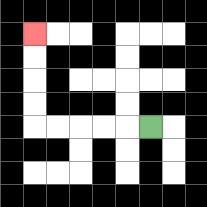{'start': '[6, 5]', 'end': '[1, 1]', 'path_directions': 'L,L,L,L,L,U,U,U,U', 'path_coordinates': '[[6, 5], [5, 5], [4, 5], [3, 5], [2, 5], [1, 5], [1, 4], [1, 3], [1, 2], [1, 1]]'}